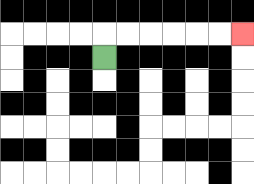{'start': '[4, 2]', 'end': '[10, 1]', 'path_directions': 'U,R,R,R,R,R,R', 'path_coordinates': '[[4, 2], [4, 1], [5, 1], [6, 1], [7, 1], [8, 1], [9, 1], [10, 1]]'}